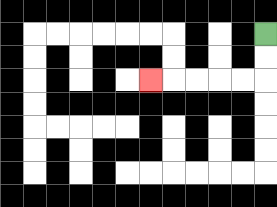{'start': '[11, 1]', 'end': '[6, 3]', 'path_directions': 'D,D,L,L,L,L,L', 'path_coordinates': '[[11, 1], [11, 2], [11, 3], [10, 3], [9, 3], [8, 3], [7, 3], [6, 3]]'}